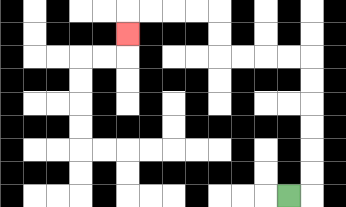{'start': '[12, 8]', 'end': '[5, 1]', 'path_directions': 'R,U,U,U,U,U,U,L,L,L,L,U,U,L,L,L,L,D', 'path_coordinates': '[[12, 8], [13, 8], [13, 7], [13, 6], [13, 5], [13, 4], [13, 3], [13, 2], [12, 2], [11, 2], [10, 2], [9, 2], [9, 1], [9, 0], [8, 0], [7, 0], [6, 0], [5, 0], [5, 1]]'}